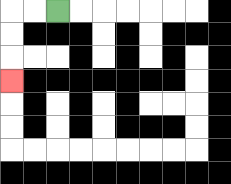{'start': '[2, 0]', 'end': '[0, 3]', 'path_directions': 'L,L,D,D,D', 'path_coordinates': '[[2, 0], [1, 0], [0, 0], [0, 1], [0, 2], [0, 3]]'}